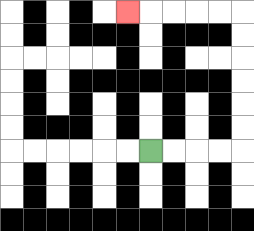{'start': '[6, 6]', 'end': '[5, 0]', 'path_directions': 'R,R,R,R,U,U,U,U,U,U,L,L,L,L,L', 'path_coordinates': '[[6, 6], [7, 6], [8, 6], [9, 6], [10, 6], [10, 5], [10, 4], [10, 3], [10, 2], [10, 1], [10, 0], [9, 0], [8, 0], [7, 0], [6, 0], [5, 0]]'}